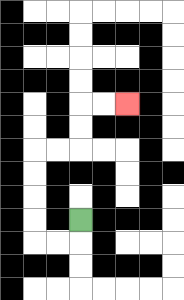{'start': '[3, 9]', 'end': '[5, 4]', 'path_directions': 'D,L,L,U,U,U,U,R,R,U,U,R,R', 'path_coordinates': '[[3, 9], [3, 10], [2, 10], [1, 10], [1, 9], [1, 8], [1, 7], [1, 6], [2, 6], [3, 6], [3, 5], [3, 4], [4, 4], [5, 4]]'}